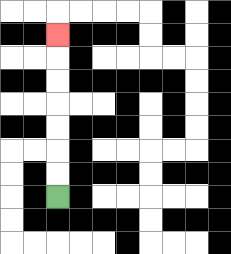{'start': '[2, 8]', 'end': '[2, 1]', 'path_directions': 'U,U,U,U,U,U,U', 'path_coordinates': '[[2, 8], [2, 7], [2, 6], [2, 5], [2, 4], [2, 3], [2, 2], [2, 1]]'}